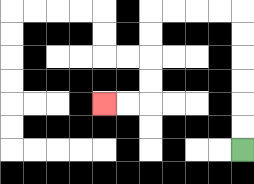{'start': '[10, 6]', 'end': '[4, 4]', 'path_directions': 'U,U,U,U,U,U,L,L,L,L,D,D,D,D,L,L', 'path_coordinates': '[[10, 6], [10, 5], [10, 4], [10, 3], [10, 2], [10, 1], [10, 0], [9, 0], [8, 0], [7, 0], [6, 0], [6, 1], [6, 2], [6, 3], [6, 4], [5, 4], [4, 4]]'}